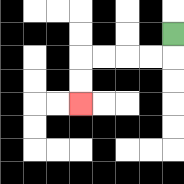{'start': '[7, 1]', 'end': '[3, 4]', 'path_directions': 'D,L,L,L,L,D,D', 'path_coordinates': '[[7, 1], [7, 2], [6, 2], [5, 2], [4, 2], [3, 2], [3, 3], [3, 4]]'}